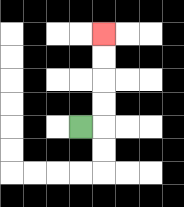{'start': '[3, 5]', 'end': '[4, 1]', 'path_directions': 'R,U,U,U,U', 'path_coordinates': '[[3, 5], [4, 5], [4, 4], [4, 3], [4, 2], [4, 1]]'}